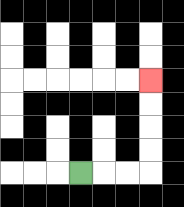{'start': '[3, 7]', 'end': '[6, 3]', 'path_directions': 'R,R,R,U,U,U,U', 'path_coordinates': '[[3, 7], [4, 7], [5, 7], [6, 7], [6, 6], [6, 5], [6, 4], [6, 3]]'}